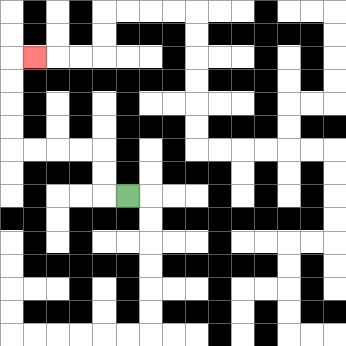{'start': '[5, 8]', 'end': '[1, 2]', 'path_directions': 'L,U,U,L,L,L,L,U,U,U,U,R', 'path_coordinates': '[[5, 8], [4, 8], [4, 7], [4, 6], [3, 6], [2, 6], [1, 6], [0, 6], [0, 5], [0, 4], [0, 3], [0, 2], [1, 2]]'}